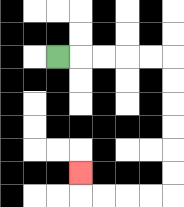{'start': '[2, 2]', 'end': '[3, 7]', 'path_directions': 'R,R,R,R,R,D,D,D,D,D,D,L,L,L,L,U', 'path_coordinates': '[[2, 2], [3, 2], [4, 2], [5, 2], [6, 2], [7, 2], [7, 3], [7, 4], [7, 5], [7, 6], [7, 7], [7, 8], [6, 8], [5, 8], [4, 8], [3, 8], [3, 7]]'}